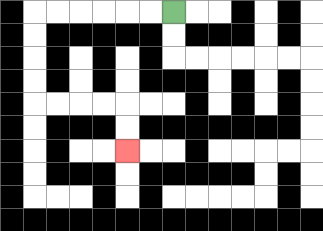{'start': '[7, 0]', 'end': '[5, 6]', 'path_directions': 'L,L,L,L,L,L,D,D,D,D,R,R,R,R,D,D', 'path_coordinates': '[[7, 0], [6, 0], [5, 0], [4, 0], [3, 0], [2, 0], [1, 0], [1, 1], [1, 2], [1, 3], [1, 4], [2, 4], [3, 4], [4, 4], [5, 4], [5, 5], [5, 6]]'}